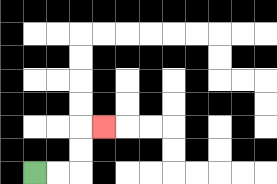{'start': '[1, 7]', 'end': '[4, 5]', 'path_directions': 'R,R,U,U,R', 'path_coordinates': '[[1, 7], [2, 7], [3, 7], [3, 6], [3, 5], [4, 5]]'}